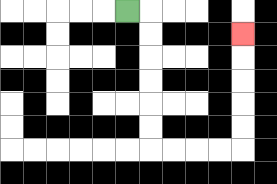{'start': '[5, 0]', 'end': '[10, 1]', 'path_directions': 'R,D,D,D,D,D,D,R,R,R,R,U,U,U,U,U', 'path_coordinates': '[[5, 0], [6, 0], [6, 1], [6, 2], [6, 3], [6, 4], [6, 5], [6, 6], [7, 6], [8, 6], [9, 6], [10, 6], [10, 5], [10, 4], [10, 3], [10, 2], [10, 1]]'}